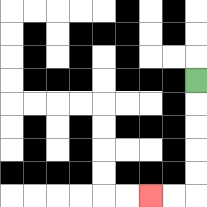{'start': '[8, 3]', 'end': '[6, 8]', 'path_directions': 'D,D,D,D,D,L,L', 'path_coordinates': '[[8, 3], [8, 4], [8, 5], [8, 6], [8, 7], [8, 8], [7, 8], [6, 8]]'}